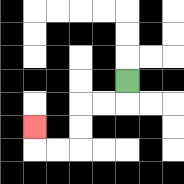{'start': '[5, 3]', 'end': '[1, 5]', 'path_directions': 'D,L,L,D,D,L,L,U', 'path_coordinates': '[[5, 3], [5, 4], [4, 4], [3, 4], [3, 5], [3, 6], [2, 6], [1, 6], [1, 5]]'}